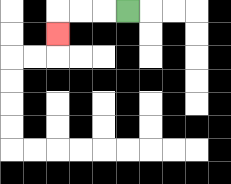{'start': '[5, 0]', 'end': '[2, 1]', 'path_directions': 'L,L,L,D', 'path_coordinates': '[[5, 0], [4, 0], [3, 0], [2, 0], [2, 1]]'}